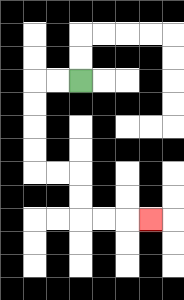{'start': '[3, 3]', 'end': '[6, 9]', 'path_directions': 'L,L,D,D,D,D,R,R,D,D,R,R,R', 'path_coordinates': '[[3, 3], [2, 3], [1, 3], [1, 4], [1, 5], [1, 6], [1, 7], [2, 7], [3, 7], [3, 8], [3, 9], [4, 9], [5, 9], [6, 9]]'}